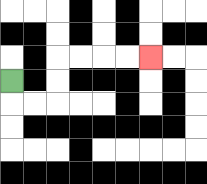{'start': '[0, 3]', 'end': '[6, 2]', 'path_directions': 'D,R,R,U,U,R,R,R,R', 'path_coordinates': '[[0, 3], [0, 4], [1, 4], [2, 4], [2, 3], [2, 2], [3, 2], [4, 2], [5, 2], [6, 2]]'}